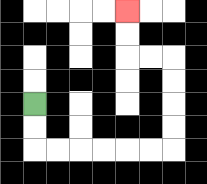{'start': '[1, 4]', 'end': '[5, 0]', 'path_directions': 'D,D,R,R,R,R,R,R,U,U,U,U,L,L,U,U', 'path_coordinates': '[[1, 4], [1, 5], [1, 6], [2, 6], [3, 6], [4, 6], [5, 6], [6, 6], [7, 6], [7, 5], [7, 4], [7, 3], [7, 2], [6, 2], [5, 2], [5, 1], [5, 0]]'}